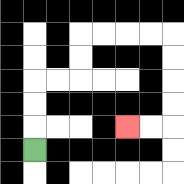{'start': '[1, 6]', 'end': '[5, 5]', 'path_directions': 'U,U,U,R,R,U,U,R,R,R,R,D,D,D,D,L,L', 'path_coordinates': '[[1, 6], [1, 5], [1, 4], [1, 3], [2, 3], [3, 3], [3, 2], [3, 1], [4, 1], [5, 1], [6, 1], [7, 1], [7, 2], [7, 3], [7, 4], [7, 5], [6, 5], [5, 5]]'}